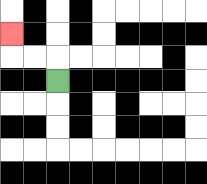{'start': '[2, 3]', 'end': '[0, 1]', 'path_directions': 'U,L,L,U', 'path_coordinates': '[[2, 3], [2, 2], [1, 2], [0, 2], [0, 1]]'}